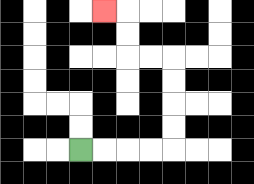{'start': '[3, 6]', 'end': '[4, 0]', 'path_directions': 'R,R,R,R,U,U,U,U,L,L,U,U,L', 'path_coordinates': '[[3, 6], [4, 6], [5, 6], [6, 6], [7, 6], [7, 5], [7, 4], [7, 3], [7, 2], [6, 2], [5, 2], [5, 1], [5, 0], [4, 0]]'}